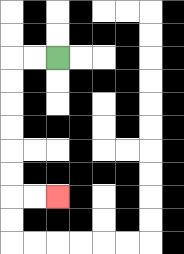{'start': '[2, 2]', 'end': '[2, 8]', 'path_directions': 'L,L,D,D,D,D,D,D,R,R', 'path_coordinates': '[[2, 2], [1, 2], [0, 2], [0, 3], [0, 4], [0, 5], [0, 6], [0, 7], [0, 8], [1, 8], [2, 8]]'}